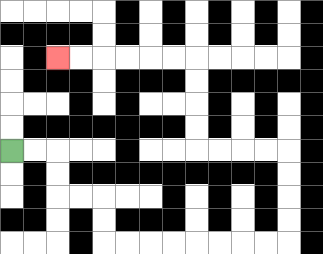{'start': '[0, 6]', 'end': '[2, 2]', 'path_directions': 'R,R,D,D,R,R,D,D,R,R,R,R,R,R,R,R,U,U,U,U,L,L,L,L,U,U,U,U,L,L,L,L,L,L', 'path_coordinates': '[[0, 6], [1, 6], [2, 6], [2, 7], [2, 8], [3, 8], [4, 8], [4, 9], [4, 10], [5, 10], [6, 10], [7, 10], [8, 10], [9, 10], [10, 10], [11, 10], [12, 10], [12, 9], [12, 8], [12, 7], [12, 6], [11, 6], [10, 6], [9, 6], [8, 6], [8, 5], [8, 4], [8, 3], [8, 2], [7, 2], [6, 2], [5, 2], [4, 2], [3, 2], [2, 2]]'}